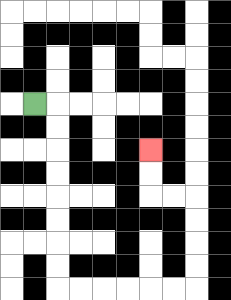{'start': '[1, 4]', 'end': '[6, 6]', 'path_directions': 'R,D,D,D,D,D,D,D,D,R,R,R,R,R,R,U,U,U,U,L,L,U,U', 'path_coordinates': '[[1, 4], [2, 4], [2, 5], [2, 6], [2, 7], [2, 8], [2, 9], [2, 10], [2, 11], [2, 12], [3, 12], [4, 12], [5, 12], [6, 12], [7, 12], [8, 12], [8, 11], [8, 10], [8, 9], [8, 8], [7, 8], [6, 8], [6, 7], [6, 6]]'}